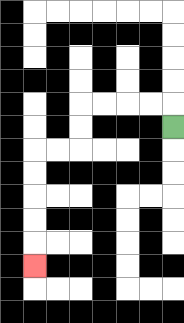{'start': '[7, 5]', 'end': '[1, 11]', 'path_directions': 'U,L,L,L,L,D,D,L,L,D,D,D,D,D', 'path_coordinates': '[[7, 5], [7, 4], [6, 4], [5, 4], [4, 4], [3, 4], [3, 5], [3, 6], [2, 6], [1, 6], [1, 7], [1, 8], [1, 9], [1, 10], [1, 11]]'}